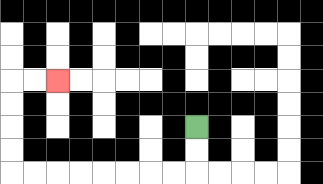{'start': '[8, 5]', 'end': '[2, 3]', 'path_directions': 'D,D,L,L,L,L,L,L,L,L,U,U,U,U,R,R', 'path_coordinates': '[[8, 5], [8, 6], [8, 7], [7, 7], [6, 7], [5, 7], [4, 7], [3, 7], [2, 7], [1, 7], [0, 7], [0, 6], [0, 5], [0, 4], [0, 3], [1, 3], [2, 3]]'}